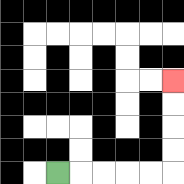{'start': '[2, 7]', 'end': '[7, 3]', 'path_directions': 'R,R,R,R,R,U,U,U,U', 'path_coordinates': '[[2, 7], [3, 7], [4, 7], [5, 7], [6, 7], [7, 7], [7, 6], [7, 5], [7, 4], [7, 3]]'}